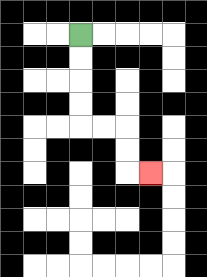{'start': '[3, 1]', 'end': '[6, 7]', 'path_directions': 'D,D,D,D,R,R,D,D,R', 'path_coordinates': '[[3, 1], [3, 2], [3, 3], [3, 4], [3, 5], [4, 5], [5, 5], [5, 6], [5, 7], [6, 7]]'}